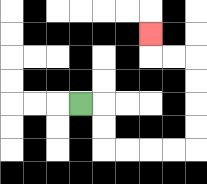{'start': '[3, 4]', 'end': '[6, 1]', 'path_directions': 'R,D,D,R,R,R,R,U,U,U,U,L,L,U', 'path_coordinates': '[[3, 4], [4, 4], [4, 5], [4, 6], [5, 6], [6, 6], [7, 6], [8, 6], [8, 5], [8, 4], [8, 3], [8, 2], [7, 2], [6, 2], [6, 1]]'}